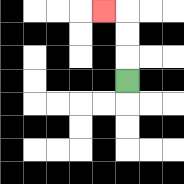{'start': '[5, 3]', 'end': '[4, 0]', 'path_directions': 'U,U,U,L', 'path_coordinates': '[[5, 3], [5, 2], [5, 1], [5, 0], [4, 0]]'}